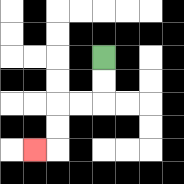{'start': '[4, 2]', 'end': '[1, 6]', 'path_directions': 'D,D,L,L,D,D,L', 'path_coordinates': '[[4, 2], [4, 3], [4, 4], [3, 4], [2, 4], [2, 5], [2, 6], [1, 6]]'}